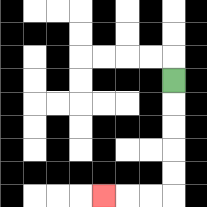{'start': '[7, 3]', 'end': '[4, 8]', 'path_directions': 'D,D,D,D,D,L,L,L', 'path_coordinates': '[[7, 3], [7, 4], [7, 5], [7, 6], [7, 7], [7, 8], [6, 8], [5, 8], [4, 8]]'}